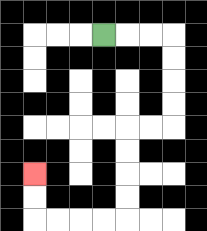{'start': '[4, 1]', 'end': '[1, 7]', 'path_directions': 'R,R,R,D,D,D,D,L,L,D,D,D,D,L,L,L,L,U,U', 'path_coordinates': '[[4, 1], [5, 1], [6, 1], [7, 1], [7, 2], [7, 3], [7, 4], [7, 5], [6, 5], [5, 5], [5, 6], [5, 7], [5, 8], [5, 9], [4, 9], [3, 9], [2, 9], [1, 9], [1, 8], [1, 7]]'}